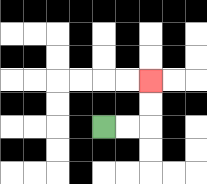{'start': '[4, 5]', 'end': '[6, 3]', 'path_directions': 'R,R,U,U', 'path_coordinates': '[[4, 5], [5, 5], [6, 5], [6, 4], [6, 3]]'}